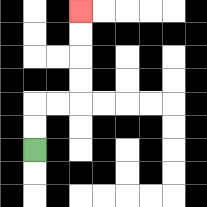{'start': '[1, 6]', 'end': '[3, 0]', 'path_directions': 'U,U,R,R,U,U,U,U', 'path_coordinates': '[[1, 6], [1, 5], [1, 4], [2, 4], [3, 4], [3, 3], [3, 2], [3, 1], [3, 0]]'}